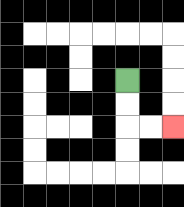{'start': '[5, 3]', 'end': '[7, 5]', 'path_directions': 'D,D,R,R', 'path_coordinates': '[[5, 3], [5, 4], [5, 5], [6, 5], [7, 5]]'}